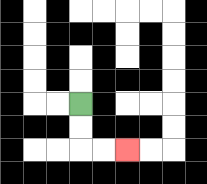{'start': '[3, 4]', 'end': '[5, 6]', 'path_directions': 'D,D,R,R', 'path_coordinates': '[[3, 4], [3, 5], [3, 6], [4, 6], [5, 6]]'}